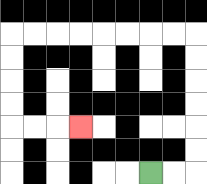{'start': '[6, 7]', 'end': '[3, 5]', 'path_directions': 'R,R,U,U,U,U,U,U,L,L,L,L,L,L,L,L,D,D,D,D,R,R,R', 'path_coordinates': '[[6, 7], [7, 7], [8, 7], [8, 6], [8, 5], [8, 4], [8, 3], [8, 2], [8, 1], [7, 1], [6, 1], [5, 1], [4, 1], [3, 1], [2, 1], [1, 1], [0, 1], [0, 2], [0, 3], [0, 4], [0, 5], [1, 5], [2, 5], [3, 5]]'}